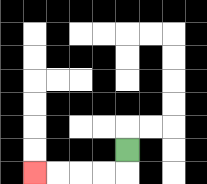{'start': '[5, 6]', 'end': '[1, 7]', 'path_directions': 'D,L,L,L,L', 'path_coordinates': '[[5, 6], [5, 7], [4, 7], [3, 7], [2, 7], [1, 7]]'}